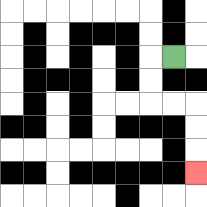{'start': '[7, 2]', 'end': '[8, 7]', 'path_directions': 'L,D,D,R,R,D,D,D', 'path_coordinates': '[[7, 2], [6, 2], [6, 3], [6, 4], [7, 4], [8, 4], [8, 5], [8, 6], [8, 7]]'}